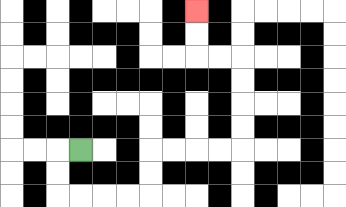{'start': '[3, 6]', 'end': '[8, 0]', 'path_directions': 'L,D,D,R,R,R,R,U,U,R,R,R,R,U,U,U,U,L,L,U,U', 'path_coordinates': '[[3, 6], [2, 6], [2, 7], [2, 8], [3, 8], [4, 8], [5, 8], [6, 8], [6, 7], [6, 6], [7, 6], [8, 6], [9, 6], [10, 6], [10, 5], [10, 4], [10, 3], [10, 2], [9, 2], [8, 2], [8, 1], [8, 0]]'}